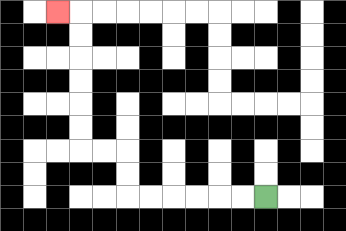{'start': '[11, 8]', 'end': '[2, 0]', 'path_directions': 'L,L,L,L,L,L,U,U,L,L,U,U,U,U,U,U,L', 'path_coordinates': '[[11, 8], [10, 8], [9, 8], [8, 8], [7, 8], [6, 8], [5, 8], [5, 7], [5, 6], [4, 6], [3, 6], [3, 5], [3, 4], [3, 3], [3, 2], [3, 1], [3, 0], [2, 0]]'}